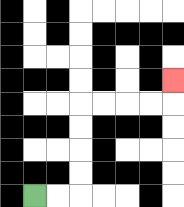{'start': '[1, 8]', 'end': '[7, 3]', 'path_directions': 'R,R,U,U,U,U,R,R,R,R,U', 'path_coordinates': '[[1, 8], [2, 8], [3, 8], [3, 7], [3, 6], [3, 5], [3, 4], [4, 4], [5, 4], [6, 4], [7, 4], [7, 3]]'}